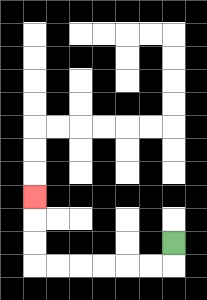{'start': '[7, 10]', 'end': '[1, 8]', 'path_directions': 'D,L,L,L,L,L,L,U,U,U', 'path_coordinates': '[[7, 10], [7, 11], [6, 11], [5, 11], [4, 11], [3, 11], [2, 11], [1, 11], [1, 10], [1, 9], [1, 8]]'}